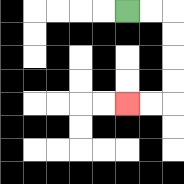{'start': '[5, 0]', 'end': '[5, 4]', 'path_directions': 'R,R,D,D,D,D,L,L', 'path_coordinates': '[[5, 0], [6, 0], [7, 0], [7, 1], [7, 2], [7, 3], [7, 4], [6, 4], [5, 4]]'}